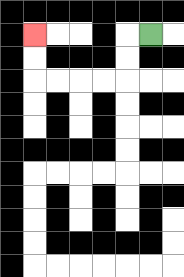{'start': '[6, 1]', 'end': '[1, 1]', 'path_directions': 'L,D,D,L,L,L,L,U,U', 'path_coordinates': '[[6, 1], [5, 1], [5, 2], [5, 3], [4, 3], [3, 3], [2, 3], [1, 3], [1, 2], [1, 1]]'}